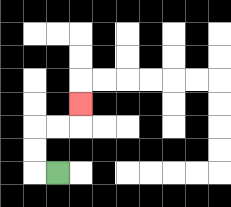{'start': '[2, 7]', 'end': '[3, 4]', 'path_directions': 'L,U,U,R,R,U', 'path_coordinates': '[[2, 7], [1, 7], [1, 6], [1, 5], [2, 5], [3, 5], [3, 4]]'}